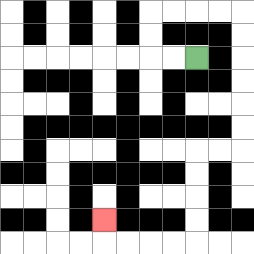{'start': '[8, 2]', 'end': '[4, 9]', 'path_directions': 'L,L,U,U,R,R,R,R,D,D,D,D,D,D,L,L,D,D,D,D,L,L,L,L,U', 'path_coordinates': '[[8, 2], [7, 2], [6, 2], [6, 1], [6, 0], [7, 0], [8, 0], [9, 0], [10, 0], [10, 1], [10, 2], [10, 3], [10, 4], [10, 5], [10, 6], [9, 6], [8, 6], [8, 7], [8, 8], [8, 9], [8, 10], [7, 10], [6, 10], [5, 10], [4, 10], [4, 9]]'}